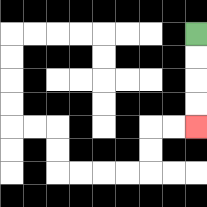{'start': '[8, 1]', 'end': '[8, 5]', 'path_directions': 'D,D,D,D', 'path_coordinates': '[[8, 1], [8, 2], [8, 3], [8, 4], [8, 5]]'}